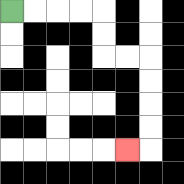{'start': '[0, 0]', 'end': '[5, 6]', 'path_directions': 'R,R,R,R,D,D,R,R,D,D,D,D,L', 'path_coordinates': '[[0, 0], [1, 0], [2, 0], [3, 0], [4, 0], [4, 1], [4, 2], [5, 2], [6, 2], [6, 3], [6, 4], [6, 5], [6, 6], [5, 6]]'}